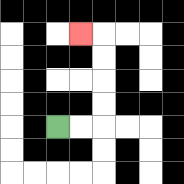{'start': '[2, 5]', 'end': '[3, 1]', 'path_directions': 'R,R,U,U,U,U,L', 'path_coordinates': '[[2, 5], [3, 5], [4, 5], [4, 4], [4, 3], [4, 2], [4, 1], [3, 1]]'}